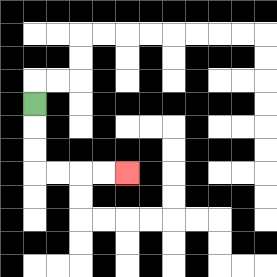{'start': '[1, 4]', 'end': '[5, 7]', 'path_directions': 'D,D,D,R,R,R,R', 'path_coordinates': '[[1, 4], [1, 5], [1, 6], [1, 7], [2, 7], [3, 7], [4, 7], [5, 7]]'}